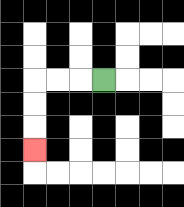{'start': '[4, 3]', 'end': '[1, 6]', 'path_directions': 'L,L,L,D,D,D', 'path_coordinates': '[[4, 3], [3, 3], [2, 3], [1, 3], [1, 4], [1, 5], [1, 6]]'}